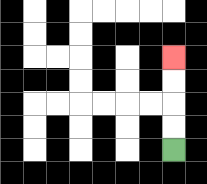{'start': '[7, 6]', 'end': '[7, 2]', 'path_directions': 'U,U,U,U', 'path_coordinates': '[[7, 6], [7, 5], [7, 4], [7, 3], [7, 2]]'}